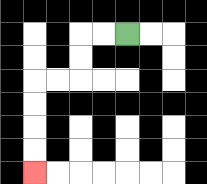{'start': '[5, 1]', 'end': '[1, 7]', 'path_directions': 'L,L,D,D,L,L,D,D,D,D', 'path_coordinates': '[[5, 1], [4, 1], [3, 1], [3, 2], [3, 3], [2, 3], [1, 3], [1, 4], [1, 5], [1, 6], [1, 7]]'}